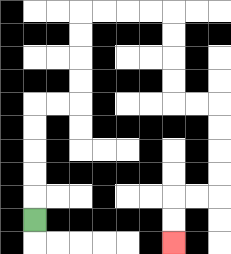{'start': '[1, 9]', 'end': '[7, 10]', 'path_directions': 'U,U,U,U,U,R,R,U,U,U,U,R,R,R,R,D,D,D,D,R,R,D,D,D,D,L,L,D,D', 'path_coordinates': '[[1, 9], [1, 8], [1, 7], [1, 6], [1, 5], [1, 4], [2, 4], [3, 4], [3, 3], [3, 2], [3, 1], [3, 0], [4, 0], [5, 0], [6, 0], [7, 0], [7, 1], [7, 2], [7, 3], [7, 4], [8, 4], [9, 4], [9, 5], [9, 6], [9, 7], [9, 8], [8, 8], [7, 8], [7, 9], [7, 10]]'}